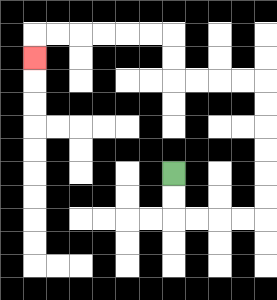{'start': '[7, 7]', 'end': '[1, 2]', 'path_directions': 'D,D,R,R,R,R,U,U,U,U,U,U,L,L,L,L,U,U,L,L,L,L,L,L,D', 'path_coordinates': '[[7, 7], [7, 8], [7, 9], [8, 9], [9, 9], [10, 9], [11, 9], [11, 8], [11, 7], [11, 6], [11, 5], [11, 4], [11, 3], [10, 3], [9, 3], [8, 3], [7, 3], [7, 2], [7, 1], [6, 1], [5, 1], [4, 1], [3, 1], [2, 1], [1, 1], [1, 2]]'}